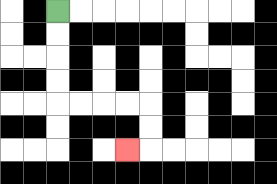{'start': '[2, 0]', 'end': '[5, 6]', 'path_directions': 'D,D,D,D,R,R,R,R,D,D,L', 'path_coordinates': '[[2, 0], [2, 1], [2, 2], [2, 3], [2, 4], [3, 4], [4, 4], [5, 4], [6, 4], [6, 5], [6, 6], [5, 6]]'}